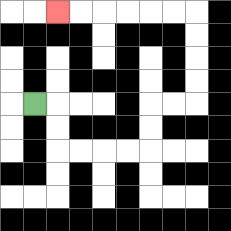{'start': '[1, 4]', 'end': '[2, 0]', 'path_directions': 'R,D,D,R,R,R,R,U,U,R,R,U,U,U,U,L,L,L,L,L,L', 'path_coordinates': '[[1, 4], [2, 4], [2, 5], [2, 6], [3, 6], [4, 6], [5, 6], [6, 6], [6, 5], [6, 4], [7, 4], [8, 4], [8, 3], [8, 2], [8, 1], [8, 0], [7, 0], [6, 0], [5, 0], [4, 0], [3, 0], [2, 0]]'}